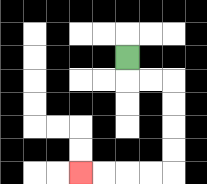{'start': '[5, 2]', 'end': '[3, 7]', 'path_directions': 'D,R,R,D,D,D,D,L,L,L,L', 'path_coordinates': '[[5, 2], [5, 3], [6, 3], [7, 3], [7, 4], [7, 5], [7, 6], [7, 7], [6, 7], [5, 7], [4, 7], [3, 7]]'}